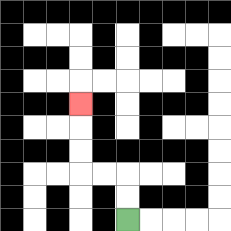{'start': '[5, 9]', 'end': '[3, 4]', 'path_directions': 'U,U,L,L,U,U,U', 'path_coordinates': '[[5, 9], [5, 8], [5, 7], [4, 7], [3, 7], [3, 6], [3, 5], [3, 4]]'}